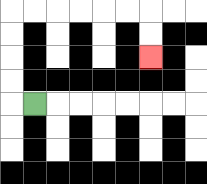{'start': '[1, 4]', 'end': '[6, 2]', 'path_directions': 'L,U,U,U,U,R,R,R,R,R,R,D,D', 'path_coordinates': '[[1, 4], [0, 4], [0, 3], [0, 2], [0, 1], [0, 0], [1, 0], [2, 0], [3, 0], [4, 0], [5, 0], [6, 0], [6, 1], [6, 2]]'}